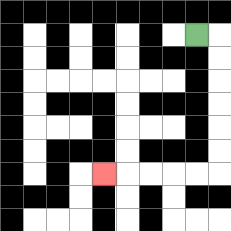{'start': '[8, 1]', 'end': '[4, 7]', 'path_directions': 'R,D,D,D,D,D,D,L,L,L,L,L', 'path_coordinates': '[[8, 1], [9, 1], [9, 2], [9, 3], [9, 4], [9, 5], [9, 6], [9, 7], [8, 7], [7, 7], [6, 7], [5, 7], [4, 7]]'}